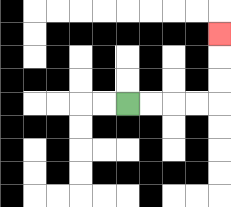{'start': '[5, 4]', 'end': '[9, 1]', 'path_directions': 'R,R,R,R,U,U,U', 'path_coordinates': '[[5, 4], [6, 4], [7, 4], [8, 4], [9, 4], [9, 3], [9, 2], [9, 1]]'}